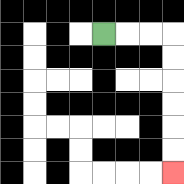{'start': '[4, 1]', 'end': '[7, 7]', 'path_directions': 'R,R,R,D,D,D,D,D,D', 'path_coordinates': '[[4, 1], [5, 1], [6, 1], [7, 1], [7, 2], [7, 3], [7, 4], [7, 5], [7, 6], [7, 7]]'}